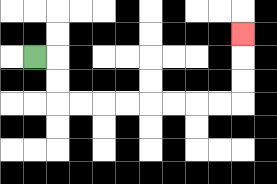{'start': '[1, 2]', 'end': '[10, 1]', 'path_directions': 'R,D,D,R,R,R,R,R,R,R,R,U,U,U', 'path_coordinates': '[[1, 2], [2, 2], [2, 3], [2, 4], [3, 4], [4, 4], [5, 4], [6, 4], [7, 4], [8, 4], [9, 4], [10, 4], [10, 3], [10, 2], [10, 1]]'}